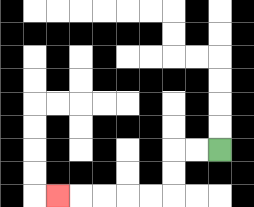{'start': '[9, 6]', 'end': '[2, 8]', 'path_directions': 'L,L,D,D,L,L,L,L,L', 'path_coordinates': '[[9, 6], [8, 6], [7, 6], [7, 7], [7, 8], [6, 8], [5, 8], [4, 8], [3, 8], [2, 8]]'}